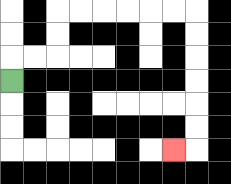{'start': '[0, 3]', 'end': '[7, 6]', 'path_directions': 'U,R,R,U,U,R,R,R,R,R,R,D,D,D,D,D,D,L', 'path_coordinates': '[[0, 3], [0, 2], [1, 2], [2, 2], [2, 1], [2, 0], [3, 0], [4, 0], [5, 0], [6, 0], [7, 0], [8, 0], [8, 1], [8, 2], [8, 3], [8, 4], [8, 5], [8, 6], [7, 6]]'}